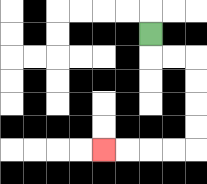{'start': '[6, 1]', 'end': '[4, 6]', 'path_directions': 'D,R,R,D,D,D,D,L,L,L,L', 'path_coordinates': '[[6, 1], [6, 2], [7, 2], [8, 2], [8, 3], [8, 4], [8, 5], [8, 6], [7, 6], [6, 6], [5, 6], [4, 6]]'}